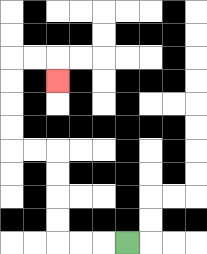{'start': '[5, 10]', 'end': '[2, 3]', 'path_directions': 'L,L,L,U,U,U,U,L,L,U,U,U,U,R,R,D', 'path_coordinates': '[[5, 10], [4, 10], [3, 10], [2, 10], [2, 9], [2, 8], [2, 7], [2, 6], [1, 6], [0, 6], [0, 5], [0, 4], [0, 3], [0, 2], [1, 2], [2, 2], [2, 3]]'}